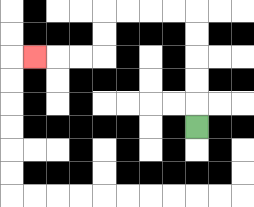{'start': '[8, 5]', 'end': '[1, 2]', 'path_directions': 'U,U,U,U,U,L,L,L,L,D,D,L,L,L', 'path_coordinates': '[[8, 5], [8, 4], [8, 3], [8, 2], [8, 1], [8, 0], [7, 0], [6, 0], [5, 0], [4, 0], [4, 1], [4, 2], [3, 2], [2, 2], [1, 2]]'}